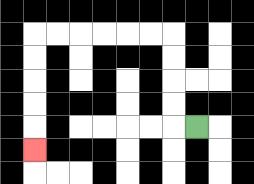{'start': '[8, 5]', 'end': '[1, 6]', 'path_directions': 'L,U,U,U,U,L,L,L,L,L,L,D,D,D,D,D', 'path_coordinates': '[[8, 5], [7, 5], [7, 4], [7, 3], [7, 2], [7, 1], [6, 1], [5, 1], [4, 1], [3, 1], [2, 1], [1, 1], [1, 2], [1, 3], [1, 4], [1, 5], [1, 6]]'}